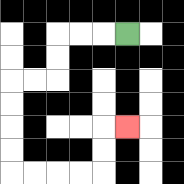{'start': '[5, 1]', 'end': '[5, 5]', 'path_directions': 'L,L,L,D,D,L,L,D,D,D,D,R,R,R,R,U,U,R', 'path_coordinates': '[[5, 1], [4, 1], [3, 1], [2, 1], [2, 2], [2, 3], [1, 3], [0, 3], [0, 4], [0, 5], [0, 6], [0, 7], [1, 7], [2, 7], [3, 7], [4, 7], [4, 6], [4, 5], [5, 5]]'}